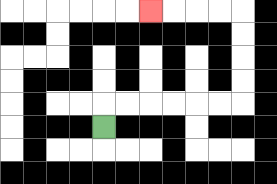{'start': '[4, 5]', 'end': '[6, 0]', 'path_directions': 'U,R,R,R,R,R,R,U,U,U,U,L,L,L,L', 'path_coordinates': '[[4, 5], [4, 4], [5, 4], [6, 4], [7, 4], [8, 4], [9, 4], [10, 4], [10, 3], [10, 2], [10, 1], [10, 0], [9, 0], [8, 0], [7, 0], [6, 0]]'}